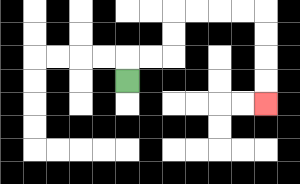{'start': '[5, 3]', 'end': '[11, 4]', 'path_directions': 'U,R,R,U,U,R,R,R,R,D,D,D,D', 'path_coordinates': '[[5, 3], [5, 2], [6, 2], [7, 2], [7, 1], [7, 0], [8, 0], [9, 0], [10, 0], [11, 0], [11, 1], [11, 2], [11, 3], [11, 4]]'}